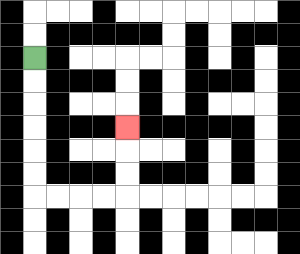{'start': '[1, 2]', 'end': '[5, 5]', 'path_directions': 'D,D,D,D,D,D,R,R,R,R,U,U,U', 'path_coordinates': '[[1, 2], [1, 3], [1, 4], [1, 5], [1, 6], [1, 7], [1, 8], [2, 8], [3, 8], [4, 8], [5, 8], [5, 7], [5, 6], [5, 5]]'}